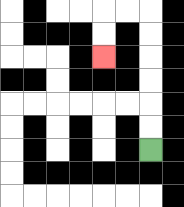{'start': '[6, 6]', 'end': '[4, 2]', 'path_directions': 'U,U,U,U,U,U,L,L,D,D', 'path_coordinates': '[[6, 6], [6, 5], [6, 4], [6, 3], [6, 2], [6, 1], [6, 0], [5, 0], [4, 0], [4, 1], [4, 2]]'}